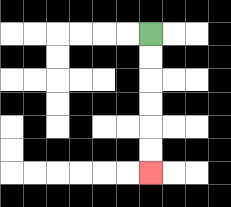{'start': '[6, 1]', 'end': '[6, 7]', 'path_directions': 'D,D,D,D,D,D', 'path_coordinates': '[[6, 1], [6, 2], [6, 3], [6, 4], [6, 5], [6, 6], [6, 7]]'}